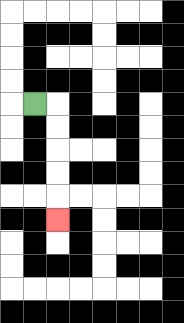{'start': '[1, 4]', 'end': '[2, 9]', 'path_directions': 'R,D,D,D,D,D', 'path_coordinates': '[[1, 4], [2, 4], [2, 5], [2, 6], [2, 7], [2, 8], [2, 9]]'}